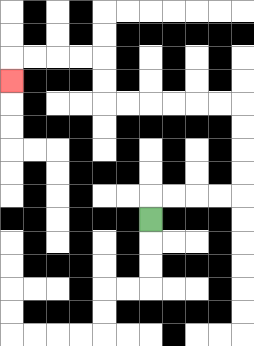{'start': '[6, 9]', 'end': '[0, 3]', 'path_directions': 'U,R,R,R,R,U,U,U,U,L,L,L,L,L,L,U,U,L,L,L,L,D', 'path_coordinates': '[[6, 9], [6, 8], [7, 8], [8, 8], [9, 8], [10, 8], [10, 7], [10, 6], [10, 5], [10, 4], [9, 4], [8, 4], [7, 4], [6, 4], [5, 4], [4, 4], [4, 3], [4, 2], [3, 2], [2, 2], [1, 2], [0, 2], [0, 3]]'}